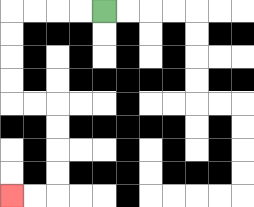{'start': '[4, 0]', 'end': '[0, 8]', 'path_directions': 'L,L,L,L,D,D,D,D,R,R,D,D,D,D,L,L', 'path_coordinates': '[[4, 0], [3, 0], [2, 0], [1, 0], [0, 0], [0, 1], [0, 2], [0, 3], [0, 4], [1, 4], [2, 4], [2, 5], [2, 6], [2, 7], [2, 8], [1, 8], [0, 8]]'}